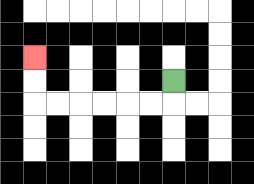{'start': '[7, 3]', 'end': '[1, 2]', 'path_directions': 'D,L,L,L,L,L,L,U,U', 'path_coordinates': '[[7, 3], [7, 4], [6, 4], [5, 4], [4, 4], [3, 4], [2, 4], [1, 4], [1, 3], [1, 2]]'}